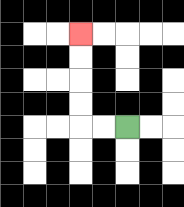{'start': '[5, 5]', 'end': '[3, 1]', 'path_directions': 'L,L,U,U,U,U', 'path_coordinates': '[[5, 5], [4, 5], [3, 5], [3, 4], [3, 3], [3, 2], [3, 1]]'}